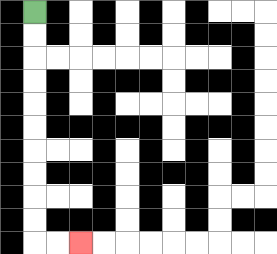{'start': '[1, 0]', 'end': '[3, 10]', 'path_directions': 'D,D,D,D,D,D,D,D,D,D,R,R', 'path_coordinates': '[[1, 0], [1, 1], [1, 2], [1, 3], [1, 4], [1, 5], [1, 6], [1, 7], [1, 8], [1, 9], [1, 10], [2, 10], [3, 10]]'}